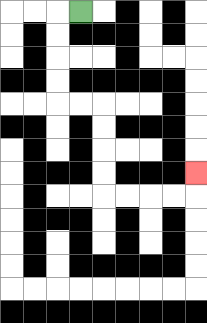{'start': '[3, 0]', 'end': '[8, 7]', 'path_directions': 'L,D,D,D,D,R,R,D,D,D,D,R,R,R,R,U', 'path_coordinates': '[[3, 0], [2, 0], [2, 1], [2, 2], [2, 3], [2, 4], [3, 4], [4, 4], [4, 5], [4, 6], [4, 7], [4, 8], [5, 8], [6, 8], [7, 8], [8, 8], [8, 7]]'}